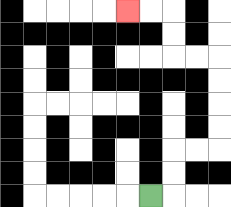{'start': '[6, 8]', 'end': '[5, 0]', 'path_directions': 'R,U,U,R,R,U,U,U,U,L,L,U,U,L,L', 'path_coordinates': '[[6, 8], [7, 8], [7, 7], [7, 6], [8, 6], [9, 6], [9, 5], [9, 4], [9, 3], [9, 2], [8, 2], [7, 2], [7, 1], [7, 0], [6, 0], [5, 0]]'}